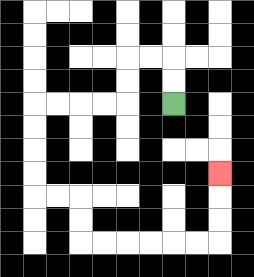{'start': '[7, 4]', 'end': '[9, 7]', 'path_directions': 'U,U,L,L,D,D,L,L,L,L,D,D,D,D,R,R,D,D,R,R,R,R,R,R,U,U,U', 'path_coordinates': '[[7, 4], [7, 3], [7, 2], [6, 2], [5, 2], [5, 3], [5, 4], [4, 4], [3, 4], [2, 4], [1, 4], [1, 5], [1, 6], [1, 7], [1, 8], [2, 8], [3, 8], [3, 9], [3, 10], [4, 10], [5, 10], [6, 10], [7, 10], [8, 10], [9, 10], [9, 9], [9, 8], [9, 7]]'}